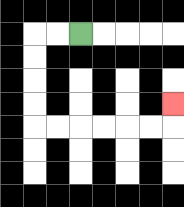{'start': '[3, 1]', 'end': '[7, 4]', 'path_directions': 'L,L,D,D,D,D,R,R,R,R,R,R,U', 'path_coordinates': '[[3, 1], [2, 1], [1, 1], [1, 2], [1, 3], [1, 4], [1, 5], [2, 5], [3, 5], [4, 5], [5, 5], [6, 5], [7, 5], [7, 4]]'}